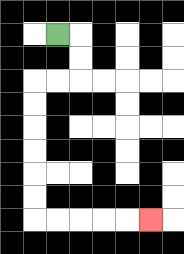{'start': '[2, 1]', 'end': '[6, 9]', 'path_directions': 'R,D,D,L,L,D,D,D,D,D,D,R,R,R,R,R', 'path_coordinates': '[[2, 1], [3, 1], [3, 2], [3, 3], [2, 3], [1, 3], [1, 4], [1, 5], [1, 6], [1, 7], [1, 8], [1, 9], [2, 9], [3, 9], [4, 9], [5, 9], [6, 9]]'}